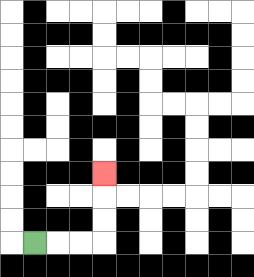{'start': '[1, 10]', 'end': '[4, 7]', 'path_directions': 'R,R,R,U,U,U', 'path_coordinates': '[[1, 10], [2, 10], [3, 10], [4, 10], [4, 9], [4, 8], [4, 7]]'}